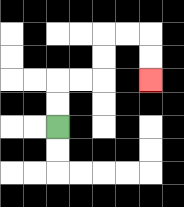{'start': '[2, 5]', 'end': '[6, 3]', 'path_directions': 'U,U,R,R,U,U,R,R,D,D', 'path_coordinates': '[[2, 5], [2, 4], [2, 3], [3, 3], [4, 3], [4, 2], [4, 1], [5, 1], [6, 1], [6, 2], [6, 3]]'}